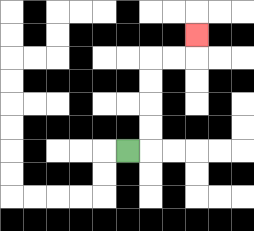{'start': '[5, 6]', 'end': '[8, 1]', 'path_directions': 'R,U,U,U,U,R,R,U', 'path_coordinates': '[[5, 6], [6, 6], [6, 5], [6, 4], [6, 3], [6, 2], [7, 2], [8, 2], [8, 1]]'}